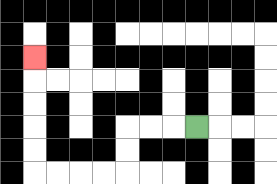{'start': '[8, 5]', 'end': '[1, 2]', 'path_directions': 'L,L,L,D,D,L,L,L,L,U,U,U,U,U', 'path_coordinates': '[[8, 5], [7, 5], [6, 5], [5, 5], [5, 6], [5, 7], [4, 7], [3, 7], [2, 7], [1, 7], [1, 6], [1, 5], [1, 4], [1, 3], [1, 2]]'}